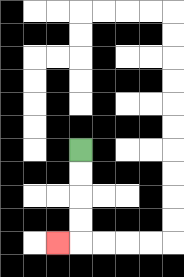{'start': '[3, 6]', 'end': '[2, 10]', 'path_directions': 'D,D,D,D,L', 'path_coordinates': '[[3, 6], [3, 7], [3, 8], [3, 9], [3, 10], [2, 10]]'}